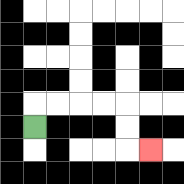{'start': '[1, 5]', 'end': '[6, 6]', 'path_directions': 'U,R,R,R,R,D,D,R', 'path_coordinates': '[[1, 5], [1, 4], [2, 4], [3, 4], [4, 4], [5, 4], [5, 5], [5, 6], [6, 6]]'}